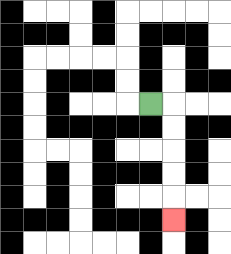{'start': '[6, 4]', 'end': '[7, 9]', 'path_directions': 'R,D,D,D,D,D', 'path_coordinates': '[[6, 4], [7, 4], [7, 5], [7, 6], [7, 7], [7, 8], [7, 9]]'}